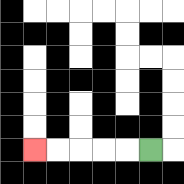{'start': '[6, 6]', 'end': '[1, 6]', 'path_directions': 'L,L,L,L,L', 'path_coordinates': '[[6, 6], [5, 6], [4, 6], [3, 6], [2, 6], [1, 6]]'}